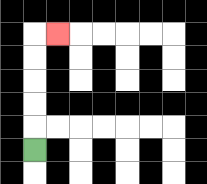{'start': '[1, 6]', 'end': '[2, 1]', 'path_directions': 'U,U,U,U,U,R', 'path_coordinates': '[[1, 6], [1, 5], [1, 4], [1, 3], [1, 2], [1, 1], [2, 1]]'}